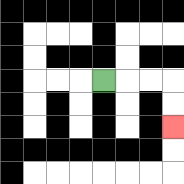{'start': '[4, 3]', 'end': '[7, 5]', 'path_directions': 'R,R,R,D,D', 'path_coordinates': '[[4, 3], [5, 3], [6, 3], [7, 3], [7, 4], [7, 5]]'}